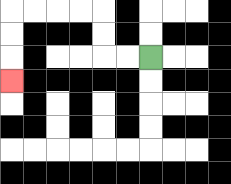{'start': '[6, 2]', 'end': '[0, 3]', 'path_directions': 'L,L,U,U,L,L,L,L,D,D,D', 'path_coordinates': '[[6, 2], [5, 2], [4, 2], [4, 1], [4, 0], [3, 0], [2, 0], [1, 0], [0, 0], [0, 1], [0, 2], [0, 3]]'}